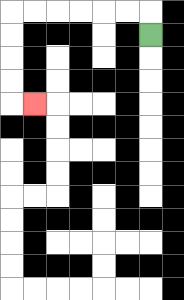{'start': '[6, 1]', 'end': '[1, 4]', 'path_directions': 'U,L,L,L,L,L,L,D,D,D,D,R', 'path_coordinates': '[[6, 1], [6, 0], [5, 0], [4, 0], [3, 0], [2, 0], [1, 0], [0, 0], [0, 1], [0, 2], [0, 3], [0, 4], [1, 4]]'}